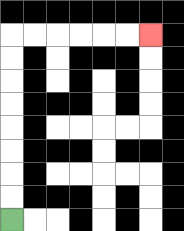{'start': '[0, 9]', 'end': '[6, 1]', 'path_directions': 'U,U,U,U,U,U,U,U,R,R,R,R,R,R', 'path_coordinates': '[[0, 9], [0, 8], [0, 7], [0, 6], [0, 5], [0, 4], [0, 3], [0, 2], [0, 1], [1, 1], [2, 1], [3, 1], [4, 1], [5, 1], [6, 1]]'}